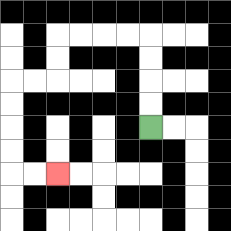{'start': '[6, 5]', 'end': '[2, 7]', 'path_directions': 'U,U,U,U,L,L,L,L,D,D,L,L,D,D,D,D,R,R', 'path_coordinates': '[[6, 5], [6, 4], [6, 3], [6, 2], [6, 1], [5, 1], [4, 1], [3, 1], [2, 1], [2, 2], [2, 3], [1, 3], [0, 3], [0, 4], [0, 5], [0, 6], [0, 7], [1, 7], [2, 7]]'}